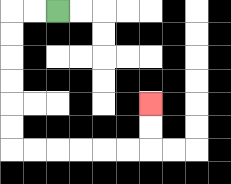{'start': '[2, 0]', 'end': '[6, 4]', 'path_directions': 'L,L,D,D,D,D,D,D,R,R,R,R,R,R,U,U', 'path_coordinates': '[[2, 0], [1, 0], [0, 0], [0, 1], [0, 2], [0, 3], [0, 4], [0, 5], [0, 6], [1, 6], [2, 6], [3, 6], [4, 6], [5, 6], [6, 6], [6, 5], [6, 4]]'}